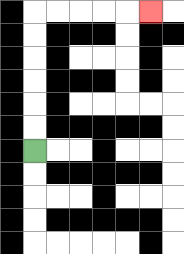{'start': '[1, 6]', 'end': '[6, 0]', 'path_directions': 'U,U,U,U,U,U,R,R,R,R,R', 'path_coordinates': '[[1, 6], [1, 5], [1, 4], [1, 3], [1, 2], [1, 1], [1, 0], [2, 0], [3, 0], [4, 0], [5, 0], [6, 0]]'}